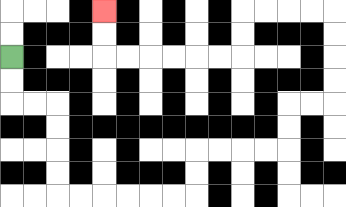{'start': '[0, 2]', 'end': '[4, 0]', 'path_directions': 'D,D,R,R,D,D,D,D,R,R,R,R,R,R,U,U,R,R,R,R,U,U,R,R,U,U,U,U,L,L,L,L,D,D,L,L,L,L,L,L,U,U', 'path_coordinates': '[[0, 2], [0, 3], [0, 4], [1, 4], [2, 4], [2, 5], [2, 6], [2, 7], [2, 8], [3, 8], [4, 8], [5, 8], [6, 8], [7, 8], [8, 8], [8, 7], [8, 6], [9, 6], [10, 6], [11, 6], [12, 6], [12, 5], [12, 4], [13, 4], [14, 4], [14, 3], [14, 2], [14, 1], [14, 0], [13, 0], [12, 0], [11, 0], [10, 0], [10, 1], [10, 2], [9, 2], [8, 2], [7, 2], [6, 2], [5, 2], [4, 2], [4, 1], [4, 0]]'}